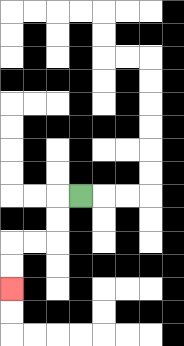{'start': '[3, 8]', 'end': '[0, 12]', 'path_directions': 'L,D,D,L,L,D,D', 'path_coordinates': '[[3, 8], [2, 8], [2, 9], [2, 10], [1, 10], [0, 10], [0, 11], [0, 12]]'}